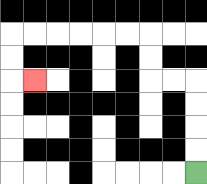{'start': '[8, 7]', 'end': '[1, 3]', 'path_directions': 'U,U,U,U,L,L,U,U,L,L,L,L,L,L,D,D,R', 'path_coordinates': '[[8, 7], [8, 6], [8, 5], [8, 4], [8, 3], [7, 3], [6, 3], [6, 2], [6, 1], [5, 1], [4, 1], [3, 1], [2, 1], [1, 1], [0, 1], [0, 2], [0, 3], [1, 3]]'}